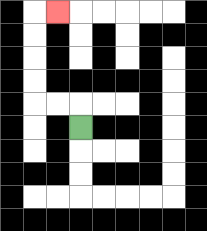{'start': '[3, 5]', 'end': '[2, 0]', 'path_directions': 'U,L,L,U,U,U,U,R', 'path_coordinates': '[[3, 5], [3, 4], [2, 4], [1, 4], [1, 3], [1, 2], [1, 1], [1, 0], [2, 0]]'}